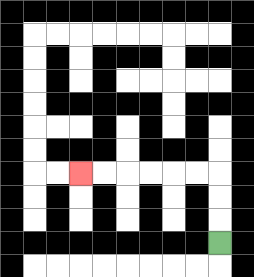{'start': '[9, 10]', 'end': '[3, 7]', 'path_directions': 'U,U,U,L,L,L,L,L,L', 'path_coordinates': '[[9, 10], [9, 9], [9, 8], [9, 7], [8, 7], [7, 7], [6, 7], [5, 7], [4, 7], [3, 7]]'}